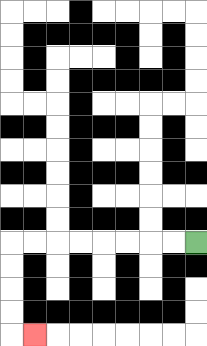{'start': '[8, 10]', 'end': '[1, 14]', 'path_directions': 'L,L,L,L,L,L,L,L,D,D,D,D,R', 'path_coordinates': '[[8, 10], [7, 10], [6, 10], [5, 10], [4, 10], [3, 10], [2, 10], [1, 10], [0, 10], [0, 11], [0, 12], [0, 13], [0, 14], [1, 14]]'}